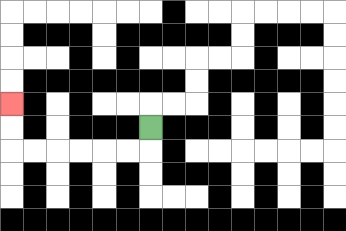{'start': '[6, 5]', 'end': '[0, 4]', 'path_directions': 'D,L,L,L,L,L,L,U,U', 'path_coordinates': '[[6, 5], [6, 6], [5, 6], [4, 6], [3, 6], [2, 6], [1, 6], [0, 6], [0, 5], [0, 4]]'}